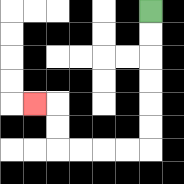{'start': '[6, 0]', 'end': '[1, 4]', 'path_directions': 'D,D,D,D,D,D,L,L,L,L,U,U,L', 'path_coordinates': '[[6, 0], [6, 1], [6, 2], [6, 3], [6, 4], [6, 5], [6, 6], [5, 6], [4, 6], [3, 6], [2, 6], [2, 5], [2, 4], [1, 4]]'}